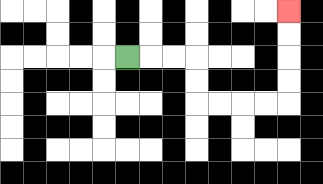{'start': '[5, 2]', 'end': '[12, 0]', 'path_directions': 'R,R,R,D,D,R,R,R,R,U,U,U,U', 'path_coordinates': '[[5, 2], [6, 2], [7, 2], [8, 2], [8, 3], [8, 4], [9, 4], [10, 4], [11, 4], [12, 4], [12, 3], [12, 2], [12, 1], [12, 0]]'}